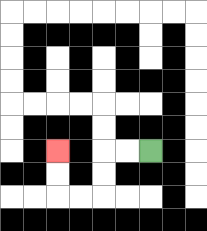{'start': '[6, 6]', 'end': '[2, 6]', 'path_directions': 'L,L,D,D,L,L,U,U', 'path_coordinates': '[[6, 6], [5, 6], [4, 6], [4, 7], [4, 8], [3, 8], [2, 8], [2, 7], [2, 6]]'}